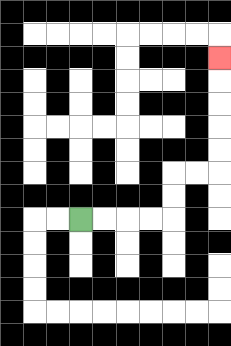{'start': '[3, 9]', 'end': '[9, 2]', 'path_directions': 'R,R,R,R,U,U,R,R,U,U,U,U,U', 'path_coordinates': '[[3, 9], [4, 9], [5, 9], [6, 9], [7, 9], [7, 8], [7, 7], [8, 7], [9, 7], [9, 6], [9, 5], [9, 4], [9, 3], [9, 2]]'}